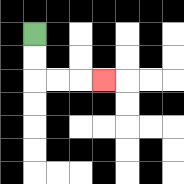{'start': '[1, 1]', 'end': '[4, 3]', 'path_directions': 'D,D,R,R,R', 'path_coordinates': '[[1, 1], [1, 2], [1, 3], [2, 3], [3, 3], [4, 3]]'}